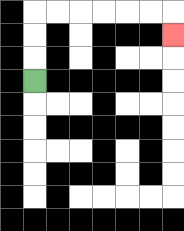{'start': '[1, 3]', 'end': '[7, 1]', 'path_directions': 'U,U,U,R,R,R,R,R,R,D', 'path_coordinates': '[[1, 3], [1, 2], [1, 1], [1, 0], [2, 0], [3, 0], [4, 0], [5, 0], [6, 0], [7, 0], [7, 1]]'}